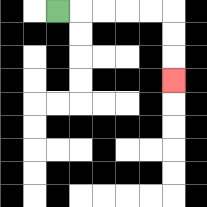{'start': '[2, 0]', 'end': '[7, 3]', 'path_directions': 'R,R,R,R,R,D,D,D', 'path_coordinates': '[[2, 0], [3, 0], [4, 0], [5, 0], [6, 0], [7, 0], [7, 1], [7, 2], [7, 3]]'}